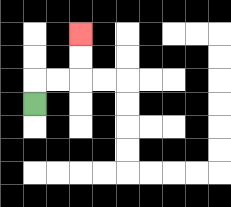{'start': '[1, 4]', 'end': '[3, 1]', 'path_directions': 'U,R,R,U,U', 'path_coordinates': '[[1, 4], [1, 3], [2, 3], [3, 3], [3, 2], [3, 1]]'}